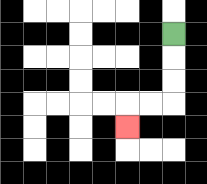{'start': '[7, 1]', 'end': '[5, 5]', 'path_directions': 'D,D,D,L,L,D', 'path_coordinates': '[[7, 1], [7, 2], [7, 3], [7, 4], [6, 4], [5, 4], [5, 5]]'}